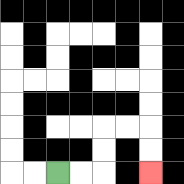{'start': '[2, 7]', 'end': '[6, 7]', 'path_directions': 'R,R,U,U,R,R,D,D', 'path_coordinates': '[[2, 7], [3, 7], [4, 7], [4, 6], [4, 5], [5, 5], [6, 5], [6, 6], [6, 7]]'}